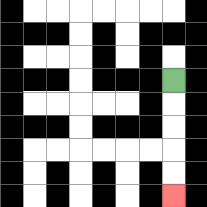{'start': '[7, 3]', 'end': '[7, 8]', 'path_directions': 'D,D,D,D,D', 'path_coordinates': '[[7, 3], [7, 4], [7, 5], [7, 6], [7, 7], [7, 8]]'}